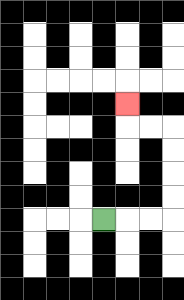{'start': '[4, 9]', 'end': '[5, 4]', 'path_directions': 'R,R,R,U,U,U,U,L,L,U', 'path_coordinates': '[[4, 9], [5, 9], [6, 9], [7, 9], [7, 8], [7, 7], [7, 6], [7, 5], [6, 5], [5, 5], [5, 4]]'}